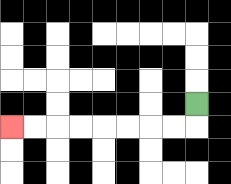{'start': '[8, 4]', 'end': '[0, 5]', 'path_directions': 'D,L,L,L,L,L,L,L,L', 'path_coordinates': '[[8, 4], [8, 5], [7, 5], [6, 5], [5, 5], [4, 5], [3, 5], [2, 5], [1, 5], [0, 5]]'}